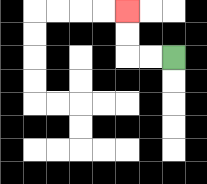{'start': '[7, 2]', 'end': '[5, 0]', 'path_directions': 'L,L,U,U', 'path_coordinates': '[[7, 2], [6, 2], [5, 2], [5, 1], [5, 0]]'}